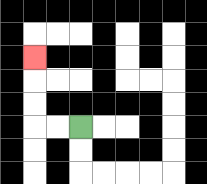{'start': '[3, 5]', 'end': '[1, 2]', 'path_directions': 'L,L,U,U,U', 'path_coordinates': '[[3, 5], [2, 5], [1, 5], [1, 4], [1, 3], [1, 2]]'}